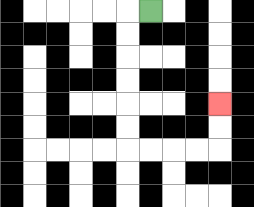{'start': '[6, 0]', 'end': '[9, 4]', 'path_directions': 'L,D,D,D,D,D,D,R,R,R,R,U,U', 'path_coordinates': '[[6, 0], [5, 0], [5, 1], [5, 2], [5, 3], [5, 4], [5, 5], [5, 6], [6, 6], [7, 6], [8, 6], [9, 6], [9, 5], [9, 4]]'}